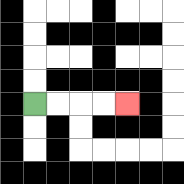{'start': '[1, 4]', 'end': '[5, 4]', 'path_directions': 'R,R,R,R', 'path_coordinates': '[[1, 4], [2, 4], [3, 4], [4, 4], [5, 4]]'}